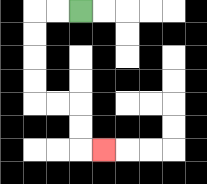{'start': '[3, 0]', 'end': '[4, 6]', 'path_directions': 'L,L,D,D,D,D,R,R,D,D,R', 'path_coordinates': '[[3, 0], [2, 0], [1, 0], [1, 1], [1, 2], [1, 3], [1, 4], [2, 4], [3, 4], [3, 5], [3, 6], [4, 6]]'}